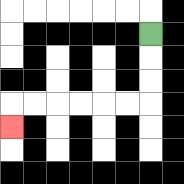{'start': '[6, 1]', 'end': '[0, 5]', 'path_directions': 'D,D,D,L,L,L,L,L,L,D', 'path_coordinates': '[[6, 1], [6, 2], [6, 3], [6, 4], [5, 4], [4, 4], [3, 4], [2, 4], [1, 4], [0, 4], [0, 5]]'}